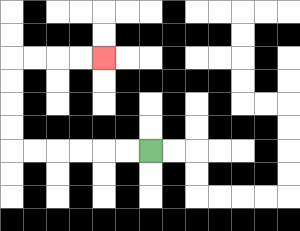{'start': '[6, 6]', 'end': '[4, 2]', 'path_directions': 'L,L,L,L,L,L,U,U,U,U,R,R,R,R', 'path_coordinates': '[[6, 6], [5, 6], [4, 6], [3, 6], [2, 6], [1, 6], [0, 6], [0, 5], [0, 4], [0, 3], [0, 2], [1, 2], [2, 2], [3, 2], [4, 2]]'}